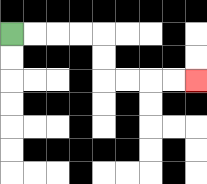{'start': '[0, 1]', 'end': '[8, 3]', 'path_directions': 'R,R,R,R,D,D,R,R,R,R', 'path_coordinates': '[[0, 1], [1, 1], [2, 1], [3, 1], [4, 1], [4, 2], [4, 3], [5, 3], [6, 3], [7, 3], [8, 3]]'}